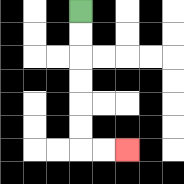{'start': '[3, 0]', 'end': '[5, 6]', 'path_directions': 'D,D,D,D,D,D,R,R', 'path_coordinates': '[[3, 0], [3, 1], [3, 2], [3, 3], [3, 4], [3, 5], [3, 6], [4, 6], [5, 6]]'}